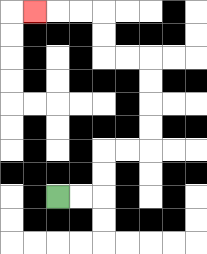{'start': '[2, 8]', 'end': '[1, 0]', 'path_directions': 'R,R,U,U,R,R,U,U,U,U,L,L,U,U,L,L,L', 'path_coordinates': '[[2, 8], [3, 8], [4, 8], [4, 7], [4, 6], [5, 6], [6, 6], [6, 5], [6, 4], [6, 3], [6, 2], [5, 2], [4, 2], [4, 1], [4, 0], [3, 0], [2, 0], [1, 0]]'}